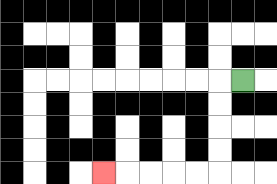{'start': '[10, 3]', 'end': '[4, 7]', 'path_directions': 'L,D,D,D,D,L,L,L,L,L', 'path_coordinates': '[[10, 3], [9, 3], [9, 4], [9, 5], [9, 6], [9, 7], [8, 7], [7, 7], [6, 7], [5, 7], [4, 7]]'}